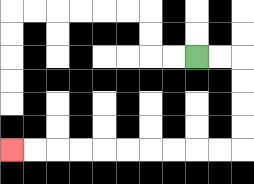{'start': '[8, 2]', 'end': '[0, 6]', 'path_directions': 'R,R,D,D,D,D,L,L,L,L,L,L,L,L,L,L', 'path_coordinates': '[[8, 2], [9, 2], [10, 2], [10, 3], [10, 4], [10, 5], [10, 6], [9, 6], [8, 6], [7, 6], [6, 6], [5, 6], [4, 6], [3, 6], [2, 6], [1, 6], [0, 6]]'}